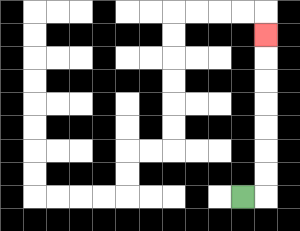{'start': '[10, 8]', 'end': '[11, 1]', 'path_directions': 'R,U,U,U,U,U,U,U', 'path_coordinates': '[[10, 8], [11, 8], [11, 7], [11, 6], [11, 5], [11, 4], [11, 3], [11, 2], [11, 1]]'}